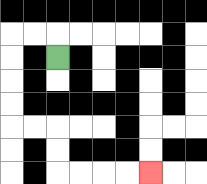{'start': '[2, 2]', 'end': '[6, 7]', 'path_directions': 'U,L,L,D,D,D,D,R,R,D,D,R,R,R,R', 'path_coordinates': '[[2, 2], [2, 1], [1, 1], [0, 1], [0, 2], [0, 3], [0, 4], [0, 5], [1, 5], [2, 5], [2, 6], [2, 7], [3, 7], [4, 7], [5, 7], [6, 7]]'}